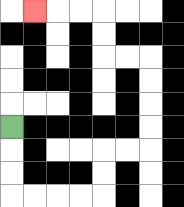{'start': '[0, 5]', 'end': '[1, 0]', 'path_directions': 'D,D,D,R,R,R,R,U,U,R,R,U,U,U,U,L,L,U,U,L,L,L', 'path_coordinates': '[[0, 5], [0, 6], [0, 7], [0, 8], [1, 8], [2, 8], [3, 8], [4, 8], [4, 7], [4, 6], [5, 6], [6, 6], [6, 5], [6, 4], [6, 3], [6, 2], [5, 2], [4, 2], [4, 1], [4, 0], [3, 0], [2, 0], [1, 0]]'}